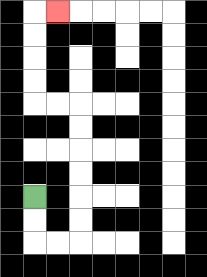{'start': '[1, 8]', 'end': '[2, 0]', 'path_directions': 'D,D,R,R,U,U,U,U,U,U,L,L,U,U,U,U,R', 'path_coordinates': '[[1, 8], [1, 9], [1, 10], [2, 10], [3, 10], [3, 9], [3, 8], [3, 7], [3, 6], [3, 5], [3, 4], [2, 4], [1, 4], [1, 3], [1, 2], [1, 1], [1, 0], [2, 0]]'}